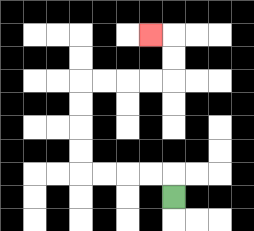{'start': '[7, 8]', 'end': '[6, 1]', 'path_directions': 'U,L,L,L,L,U,U,U,U,R,R,R,R,U,U,L', 'path_coordinates': '[[7, 8], [7, 7], [6, 7], [5, 7], [4, 7], [3, 7], [3, 6], [3, 5], [3, 4], [3, 3], [4, 3], [5, 3], [6, 3], [7, 3], [7, 2], [7, 1], [6, 1]]'}